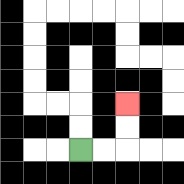{'start': '[3, 6]', 'end': '[5, 4]', 'path_directions': 'R,R,U,U', 'path_coordinates': '[[3, 6], [4, 6], [5, 6], [5, 5], [5, 4]]'}